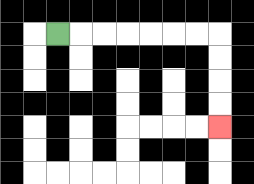{'start': '[2, 1]', 'end': '[9, 5]', 'path_directions': 'R,R,R,R,R,R,R,D,D,D,D', 'path_coordinates': '[[2, 1], [3, 1], [4, 1], [5, 1], [6, 1], [7, 1], [8, 1], [9, 1], [9, 2], [9, 3], [9, 4], [9, 5]]'}